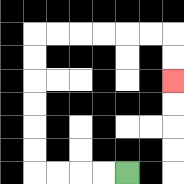{'start': '[5, 7]', 'end': '[7, 3]', 'path_directions': 'L,L,L,L,U,U,U,U,U,U,R,R,R,R,R,R,D,D', 'path_coordinates': '[[5, 7], [4, 7], [3, 7], [2, 7], [1, 7], [1, 6], [1, 5], [1, 4], [1, 3], [1, 2], [1, 1], [2, 1], [3, 1], [4, 1], [5, 1], [6, 1], [7, 1], [7, 2], [7, 3]]'}